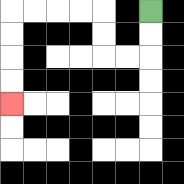{'start': '[6, 0]', 'end': '[0, 4]', 'path_directions': 'D,D,L,L,U,U,L,L,L,L,D,D,D,D', 'path_coordinates': '[[6, 0], [6, 1], [6, 2], [5, 2], [4, 2], [4, 1], [4, 0], [3, 0], [2, 0], [1, 0], [0, 0], [0, 1], [0, 2], [0, 3], [0, 4]]'}